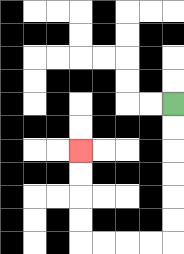{'start': '[7, 4]', 'end': '[3, 6]', 'path_directions': 'D,D,D,D,D,D,L,L,L,L,U,U,U,U', 'path_coordinates': '[[7, 4], [7, 5], [7, 6], [7, 7], [7, 8], [7, 9], [7, 10], [6, 10], [5, 10], [4, 10], [3, 10], [3, 9], [3, 8], [3, 7], [3, 6]]'}